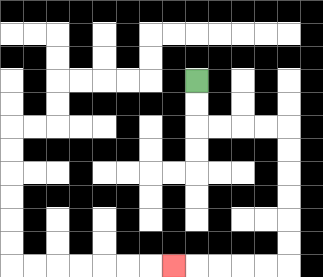{'start': '[8, 3]', 'end': '[7, 11]', 'path_directions': 'D,D,R,R,R,R,D,D,D,D,D,D,L,L,L,L,L', 'path_coordinates': '[[8, 3], [8, 4], [8, 5], [9, 5], [10, 5], [11, 5], [12, 5], [12, 6], [12, 7], [12, 8], [12, 9], [12, 10], [12, 11], [11, 11], [10, 11], [9, 11], [8, 11], [7, 11]]'}